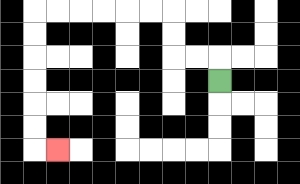{'start': '[9, 3]', 'end': '[2, 6]', 'path_directions': 'U,L,L,U,U,L,L,L,L,L,L,D,D,D,D,D,D,R', 'path_coordinates': '[[9, 3], [9, 2], [8, 2], [7, 2], [7, 1], [7, 0], [6, 0], [5, 0], [4, 0], [3, 0], [2, 0], [1, 0], [1, 1], [1, 2], [1, 3], [1, 4], [1, 5], [1, 6], [2, 6]]'}